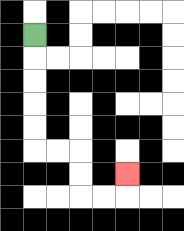{'start': '[1, 1]', 'end': '[5, 7]', 'path_directions': 'D,D,D,D,D,R,R,D,D,R,R,U', 'path_coordinates': '[[1, 1], [1, 2], [1, 3], [1, 4], [1, 5], [1, 6], [2, 6], [3, 6], [3, 7], [3, 8], [4, 8], [5, 8], [5, 7]]'}